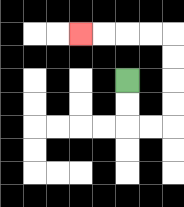{'start': '[5, 3]', 'end': '[3, 1]', 'path_directions': 'D,D,R,R,U,U,U,U,L,L,L,L', 'path_coordinates': '[[5, 3], [5, 4], [5, 5], [6, 5], [7, 5], [7, 4], [7, 3], [7, 2], [7, 1], [6, 1], [5, 1], [4, 1], [3, 1]]'}